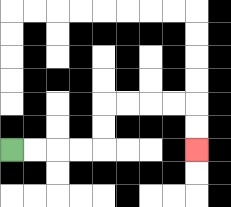{'start': '[0, 6]', 'end': '[8, 6]', 'path_directions': 'R,R,R,R,U,U,R,R,R,R,D,D', 'path_coordinates': '[[0, 6], [1, 6], [2, 6], [3, 6], [4, 6], [4, 5], [4, 4], [5, 4], [6, 4], [7, 4], [8, 4], [8, 5], [8, 6]]'}